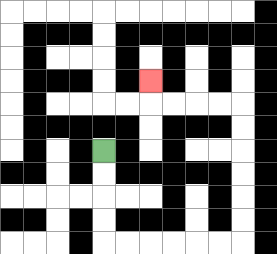{'start': '[4, 6]', 'end': '[6, 3]', 'path_directions': 'D,D,D,D,R,R,R,R,R,R,U,U,U,U,U,U,L,L,L,L,U', 'path_coordinates': '[[4, 6], [4, 7], [4, 8], [4, 9], [4, 10], [5, 10], [6, 10], [7, 10], [8, 10], [9, 10], [10, 10], [10, 9], [10, 8], [10, 7], [10, 6], [10, 5], [10, 4], [9, 4], [8, 4], [7, 4], [6, 4], [6, 3]]'}